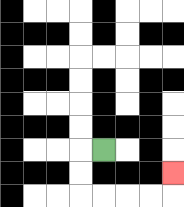{'start': '[4, 6]', 'end': '[7, 7]', 'path_directions': 'L,D,D,R,R,R,R,U', 'path_coordinates': '[[4, 6], [3, 6], [3, 7], [3, 8], [4, 8], [5, 8], [6, 8], [7, 8], [7, 7]]'}